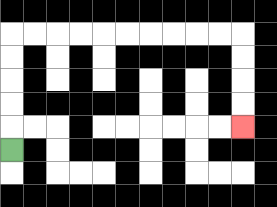{'start': '[0, 6]', 'end': '[10, 5]', 'path_directions': 'U,U,U,U,U,R,R,R,R,R,R,R,R,R,R,D,D,D,D', 'path_coordinates': '[[0, 6], [0, 5], [0, 4], [0, 3], [0, 2], [0, 1], [1, 1], [2, 1], [3, 1], [4, 1], [5, 1], [6, 1], [7, 1], [8, 1], [9, 1], [10, 1], [10, 2], [10, 3], [10, 4], [10, 5]]'}